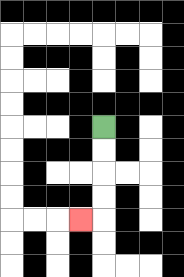{'start': '[4, 5]', 'end': '[3, 9]', 'path_directions': 'D,D,D,D,L', 'path_coordinates': '[[4, 5], [4, 6], [4, 7], [4, 8], [4, 9], [3, 9]]'}